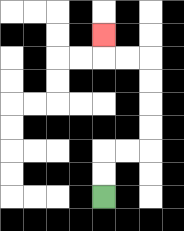{'start': '[4, 8]', 'end': '[4, 1]', 'path_directions': 'U,U,R,R,U,U,U,U,L,L,U', 'path_coordinates': '[[4, 8], [4, 7], [4, 6], [5, 6], [6, 6], [6, 5], [6, 4], [6, 3], [6, 2], [5, 2], [4, 2], [4, 1]]'}